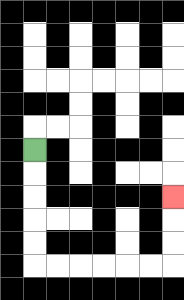{'start': '[1, 6]', 'end': '[7, 8]', 'path_directions': 'D,D,D,D,D,R,R,R,R,R,R,U,U,U', 'path_coordinates': '[[1, 6], [1, 7], [1, 8], [1, 9], [1, 10], [1, 11], [2, 11], [3, 11], [4, 11], [5, 11], [6, 11], [7, 11], [7, 10], [7, 9], [7, 8]]'}